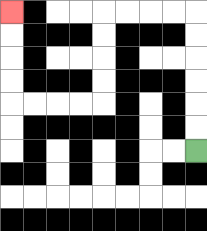{'start': '[8, 6]', 'end': '[0, 0]', 'path_directions': 'U,U,U,U,U,U,L,L,L,L,D,D,D,D,L,L,L,L,U,U,U,U', 'path_coordinates': '[[8, 6], [8, 5], [8, 4], [8, 3], [8, 2], [8, 1], [8, 0], [7, 0], [6, 0], [5, 0], [4, 0], [4, 1], [4, 2], [4, 3], [4, 4], [3, 4], [2, 4], [1, 4], [0, 4], [0, 3], [0, 2], [0, 1], [0, 0]]'}